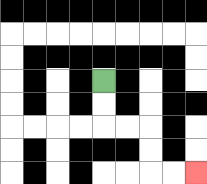{'start': '[4, 3]', 'end': '[8, 7]', 'path_directions': 'D,D,R,R,D,D,R,R', 'path_coordinates': '[[4, 3], [4, 4], [4, 5], [5, 5], [6, 5], [6, 6], [6, 7], [7, 7], [8, 7]]'}